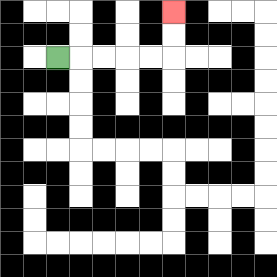{'start': '[2, 2]', 'end': '[7, 0]', 'path_directions': 'R,R,R,R,R,U,U', 'path_coordinates': '[[2, 2], [3, 2], [4, 2], [5, 2], [6, 2], [7, 2], [7, 1], [7, 0]]'}